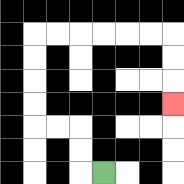{'start': '[4, 7]', 'end': '[7, 4]', 'path_directions': 'L,U,U,L,L,U,U,U,U,R,R,R,R,R,R,D,D,D', 'path_coordinates': '[[4, 7], [3, 7], [3, 6], [3, 5], [2, 5], [1, 5], [1, 4], [1, 3], [1, 2], [1, 1], [2, 1], [3, 1], [4, 1], [5, 1], [6, 1], [7, 1], [7, 2], [7, 3], [7, 4]]'}